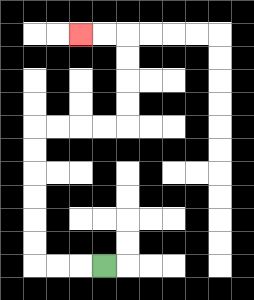{'start': '[4, 11]', 'end': '[3, 1]', 'path_directions': 'L,L,L,U,U,U,U,U,U,R,R,R,R,U,U,U,U,L,L', 'path_coordinates': '[[4, 11], [3, 11], [2, 11], [1, 11], [1, 10], [1, 9], [1, 8], [1, 7], [1, 6], [1, 5], [2, 5], [3, 5], [4, 5], [5, 5], [5, 4], [5, 3], [5, 2], [5, 1], [4, 1], [3, 1]]'}